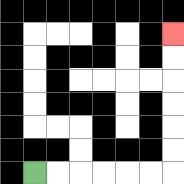{'start': '[1, 7]', 'end': '[7, 1]', 'path_directions': 'R,R,R,R,R,R,U,U,U,U,U,U', 'path_coordinates': '[[1, 7], [2, 7], [3, 7], [4, 7], [5, 7], [6, 7], [7, 7], [7, 6], [7, 5], [7, 4], [7, 3], [7, 2], [7, 1]]'}